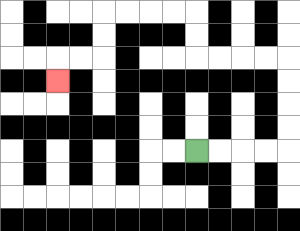{'start': '[8, 6]', 'end': '[2, 3]', 'path_directions': 'R,R,R,R,U,U,U,U,L,L,L,L,U,U,L,L,L,L,D,D,L,L,D', 'path_coordinates': '[[8, 6], [9, 6], [10, 6], [11, 6], [12, 6], [12, 5], [12, 4], [12, 3], [12, 2], [11, 2], [10, 2], [9, 2], [8, 2], [8, 1], [8, 0], [7, 0], [6, 0], [5, 0], [4, 0], [4, 1], [4, 2], [3, 2], [2, 2], [2, 3]]'}